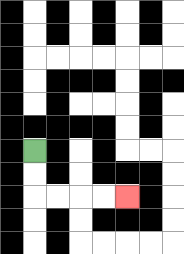{'start': '[1, 6]', 'end': '[5, 8]', 'path_directions': 'D,D,R,R,R,R', 'path_coordinates': '[[1, 6], [1, 7], [1, 8], [2, 8], [3, 8], [4, 8], [5, 8]]'}